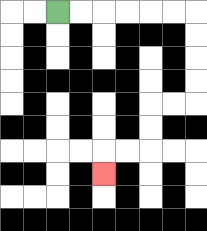{'start': '[2, 0]', 'end': '[4, 7]', 'path_directions': 'R,R,R,R,R,R,D,D,D,D,L,L,D,D,L,L,D', 'path_coordinates': '[[2, 0], [3, 0], [4, 0], [5, 0], [6, 0], [7, 0], [8, 0], [8, 1], [8, 2], [8, 3], [8, 4], [7, 4], [6, 4], [6, 5], [6, 6], [5, 6], [4, 6], [4, 7]]'}